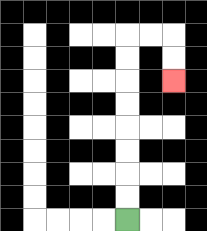{'start': '[5, 9]', 'end': '[7, 3]', 'path_directions': 'U,U,U,U,U,U,U,U,R,R,D,D', 'path_coordinates': '[[5, 9], [5, 8], [5, 7], [5, 6], [5, 5], [5, 4], [5, 3], [5, 2], [5, 1], [6, 1], [7, 1], [7, 2], [7, 3]]'}